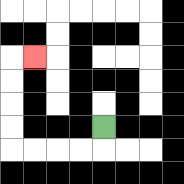{'start': '[4, 5]', 'end': '[1, 2]', 'path_directions': 'D,L,L,L,L,U,U,U,U,R', 'path_coordinates': '[[4, 5], [4, 6], [3, 6], [2, 6], [1, 6], [0, 6], [0, 5], [0, 4], [0, 3], [0, 2], [1, 2]]'}